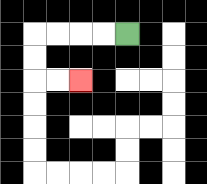{'start': '[5, 1]', 'end': '[3, 3]', 'path_directions': 'L,L,L,L,D,D,R,R', 'path_coordinates': '[[5, 1], [4, 1], [3, 1], [2, 1], [1, 1], [1, 2], [1, 3], [2, 3], [3, 3]]'}